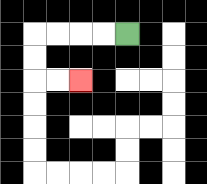{'start': '[5, 1]', 'end': '[3, 3]', 'path_directions': 'L,L,L,L,D,D,R,R', 'path_coordinates': '[[5, 1], [4, 1], [3, 1], [2, 1], [1, 1], [1, 2], [1, 3], [2, 3], [3, 3]]'}